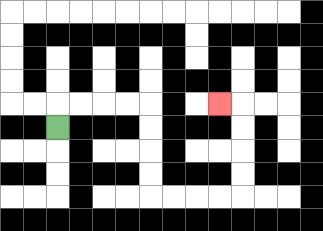{'start': '[2, 5]', 'end': '[9, 4]', 'path_directions': 'U,R,R,R,R,D,D,D,D,R,R,R,R,U,U,U,U,L', 'path_coordinates': '[[2, 5], [2, 4], [3, 4], [4, 4], [5, 4], [6, 4], [6, 5], [6, 6], [6, 7], [6, 8], [7, 8], [8, 8], [9, 8], [10, 8], [10, 7], [10, 6], [10, 5], [10, 4], [9, 4]]'}